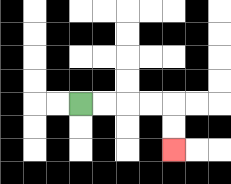{'start': '[3, 4]', 'end': '[7, 6]', 'path_directions': 'R,R,R,R,D,D', 'path_coordinates': '[[3, 4], [4, 4], [5, 4], [6, 4], [7, 4], [7, 5], [7, 6]]'}